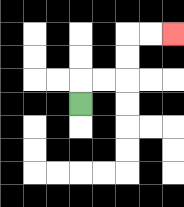{'start': '[3, 4]', 'end': '[7, 1]', 'path_directions': 'U,R,R,U,U,R,R', 'path_coordinates': '[[3, 4], [3, 3], [4, 3], [5, 3], [5, 2], [5, 1], [6, 1], [7, 1]]'}